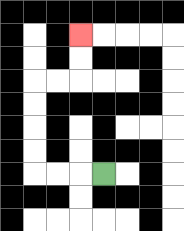{'start': '[4, 7]', 'end': '[3, 1]', 'path_directions': 'L,L,L,U,U,U,U,R,R,U,U', 'path_coordinates': '[[4, 7], [3, 7], [2, 7], [1, 7], [1, 6], [1, 5], [1, 4], [1, 3], [2, 3], [3, 3], [3, 2], [3, 1]]'}